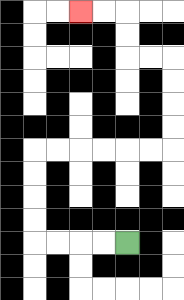{'start': '[5, 10]', 'end': '[3, 0]', 'path_directions': 'L,L,L,L,U,U,U,U,R,R,R,R,R,R,U,U,U,U,L,L,U,U,L,L', 'path_coordinates': '[[5, 10], [4, 10], [3, 10], [2, 10], [1, 10], [1, 9], [1, 8], [1, 7], [1, 6], [2, 6], [3, 6], [4, 6], [5, 6], [6, 6], [7, 6], [7, 5], [7, 4], [7, 3], [7, 2], [6, 2], [5, 2], [5, 1], [5, 0], [4, 0], [3, 0]]'}